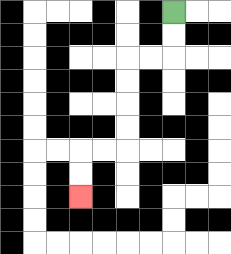{'start': '[7, 0]', 'end': '[3, 8]', 'path_directions': 'D,D,L,L,D,D,D,D,L,L,D,D', 'path_coordinates': '[[7, 0], [7, 1], [7, 2], [6, 2], [5, 2], [5, 3], [5, 4], [5, 5], [5, 6], [4, 6], [3, 6], [3, 7], [3, 8]]'}